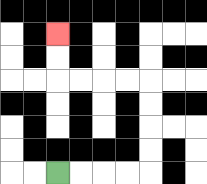{'start': '[2, 7]', 'end': '[2, 1]', 'path_directions': 'R,R,R,R,U,U,U,U,L,L,L,L,U,U', 'path_coordinates': '[[2, 7], [3, 7], [4, 7], [5, 7], [6, 7], [6, 6], [6, 5], [6, 4], [6, 3], [5, 3], [4, 3], [3, 3], [2, 3], [2, 2], [2, 1]]'}